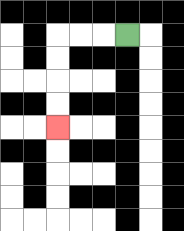{'start': '[5, 1]', 'end': '[2, 5]', 'path_directions': 'L,L,L,D,D,D,D', 'path_coordinates': '[[5, 1], [4, 1], [3, 1], [2, 1], [2, 2], [2, 3], [2, 4], [2, 5]]'}